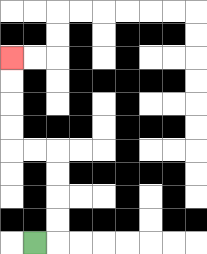{'start': '[1, 10]', 'end': '[0, 2]', 'path_directions': 'R,U,U,U,U,L,L,U,U,U,U', 'path_coordinates': '[[1, 10], [2, 10], [2, 9], [2, 8], [2, 7], [2, 6], [1, 6], [0, 6], [0, 5], [0, 4], [0, 3], [0, 2]]'}